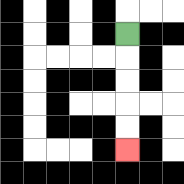{'start': '[5, 1]', 'end': '[5, 6]', 'path_directions': 'D,D,D,D,D', 'path_coordinates': '[[5, 1], [5, 2], [5, 3], [5, 4], [5, 5], [5, 6]]'}